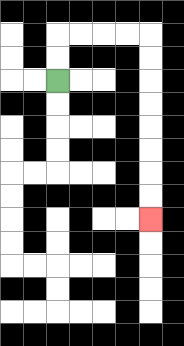{'start': '[2, 3]', 'end': '[6, 9]', 'path_directions': 'U,U,R,R,R,R,D,D,D,D,D,D,D,D', 'path_coordinates': '[[2, 3], [2, 2], [2, 1], [3, 1], [4, 1], [5, 1], [6, 1], [6, 2], [6, 3], [6, 4], [6, 5], [6, 6], [6, 7], [6, 8], [6, 9]]'}